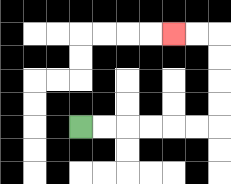{'start': '[3, 5]', 'end': '[7, 1]', 'path_directions': 'R,R,R,R,R,R,U,U,U,U,L,L', 'path_coordinates': '[[3, 5], [4, 5], [5, 5], [6, 5], [7, 5], [8, 5], [9, 5], [9, 4], [9, 3], [9, 2], [9, 1], [8, 1], [7, 1]]'}